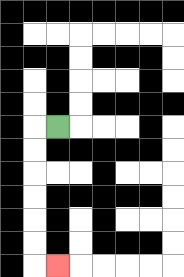{'start': '[2, 5]', 'end': '[2, 11]', 'path_directions': 'L,D,D,D,D,D,D,R', 'path_coordinates': '[[2, 5], [1, 5], [1, 6], [1, 7], [1, 8], [1, 9], [1, 10], [1, 11], [2, 11]]'}